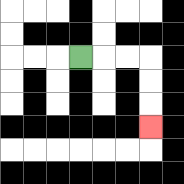{'start': '[3, 2]', 'end': '[6, 5]', 'path_directions': 'R,R,R,D,D,D', 'path_coordinates': '[[3, 2], [4, 2], [5, 2], [6, 2], [6, 3], [6, 4], [6, 5]]'}